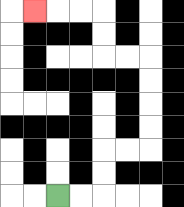{'start': '[2, 8]', 'end': '[1, 0]', 'path_directions': 'R,R,U,U,R,R,U,U,U,U,L,L,U,U,L,L,L', 'path_coordinates': '[[2, 8], [3, 8], [4, 8], [4, 7], [4, 6], [5, 6], [6, 6], [6, 5], [6, 4], [6, 3], [6, 2], [5, 2], [4, 2], [4, 1], [4, 0], [3, 0], [2, 0], [1, 0]]'}